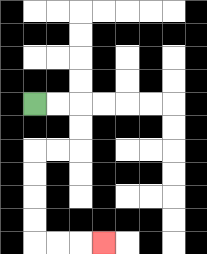{'start': '[1, 4]', 'end': '[4, 10]', 'path_directions': 'R,R,D,D,L,L,D,D,D,D,R,R,R', 'path_coordinates': '[[1, 4], [2, 4], [3, 4], [3, 5], [3, 6], [2, 6], [1, 6], [1, 7], [1, 8], [1, 9], [1, 10], [2, 10], [3, 10], [4, 10]]'}